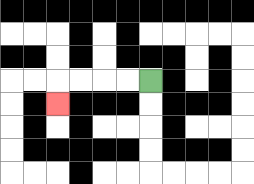{'start': '[6, 3]', 'end': '[2, 4]', 'path_directions': 'L,L,L,L,D', 'path_coordinates': '[[6, 3], [5, 3], [4, 3], [3, 3], [2, 3], [2, 4]]'}